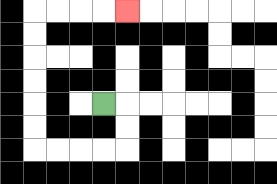{'start': '[4, 4]', 'end': '[5, 0]', 'path_directions': 'R,D,D,L,L,L,L,U,U,U,U,U,U,R,R,R,R', 'path_coordinates': '[[4, 4], [5, 4], [5, 5], [5, 6], [4, 6], [3, 6], [2, 6], [1, 6], [1, 5], [1, 4], [1, 3], [1, 2], [1, 1], [1, 0], [2, 0], [3, 0], [4, 0], [5, 0]]'}